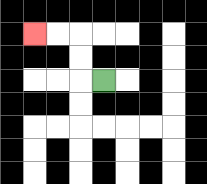{'start': '[4, 3]', 'end': '[1, 1]', 'path_directions': 'L,U,U,L,L', 'path_coordinates': '[[4, 3], [3, 3], [3, 2], [3, 1], [2, 1], [1, 1]]'}